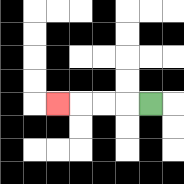{'start': '[6, 4]', 'end': '[2, 4]', 'path_directions': 'L,L,L,L', 'path_coordinates': '[[6, 4], [5, 4], [4, 4], [3, 4], [2, 4]]'}